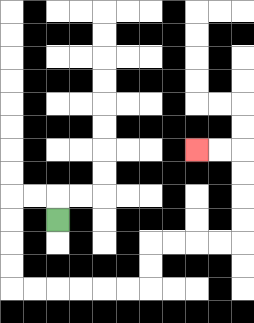{'start': '[2, 9]', 'end': '[8, 6]', 'path_directions': 'U,L,L,D,D,D,D,R,R,R,R,R,R,U,U,R,R,R,R,U,U,U,U,L,L', 'path_coordinates': '[[2, 9], [2, 8], [1, 8], [0, 8], [0, 9], [0, 10], [0, 11], [0, 12], [1, 12], [2, 12], [3, 12], [4, 12], [5, 12], [6, 12], [6, 11], [6, 10], [7, 10], [8, 10], [9, 10], [10, 10], [10, 9], [10, 8], [10, 7], [10, 6], [9, 6], [8, 6]]'}